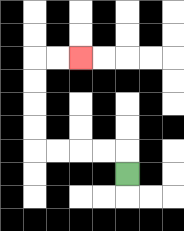{'start': '[5, 7]', 'end': '[3, 2]', 'path_directions': 'U,L,L,L,L,U,U,U,U,R,R', 'path_coordinates': '[[5, 7], [5, 6], [4, 6], [3, 6], [2, 6], [1, 6], [1, 5], [1, 4], [1, 3], [1, 2], [2, 2], [3, 2]]'}